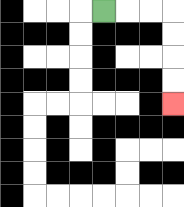{'start': '[4, 0]', 'end': '[7, 4]', 'path_directions': 'R,R,R,D,D,D,D', 'path_coordinates': '[[4, 0], [5, 0], [6, 0], [7, 0], [7, 1], [7, 2], [7, 3], [7, 4]]'}